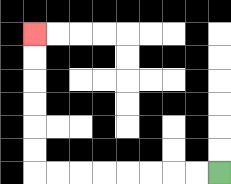{'start': '[9, 7]', 'end': '[1, 1]', 'path_directions': 'L,L,L,L,L,L,L,L,U,U,U,U,U,U', 'path_coordinates': '[[9, 7], [8, 7], [7, 7], [6, 7], [5, 7], [4, 7], [3, 7], [2, 7], [1, 7], [1, 6], [1, 5], [1, 4], [1, 3], [1, 2], [1, 1]]'}